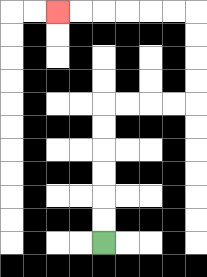{'start': '[4, 10]', 'end': '[2, 0]', 'path_directions': 'U,U,U,U,U,U,R,R,R,R,U,U,U,U,L,L,L,L,L,L', 'path_coordinates': '[[4, 10], [4, 9], [4, 8], [4, 7], [4, 6], [4, 5], [4, 4], [5, 4], [6, 4], [7, 4], [8, 4], [8, 3], [8, 2], [8, 1], [8, 0], [7, 0], [6, 0], [5, 0], [4, 0], [3, 0], [2, 0]]'}